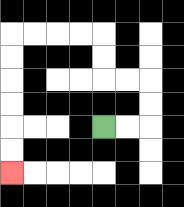{'start': '[4, 5]', 'end': '[0, 7]', 'path_directions': 'R,R,U,U,L,L,U,U,L,L,L,L,D,D,D,D,D,D', 'path_coordinates': '[[4, 5], [5, 5], [6, 5], [6, 4], [6, 3], [5, 3], [4, 3], [4, 2], [4, 1], [3, 1], [2, 1], [1, 1], [0, 1], [0, 2], [0, 3], [0, 4], [0, 5], [0, 6], [0, 7]]'}